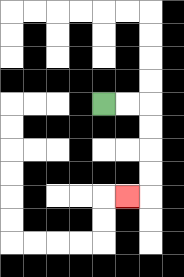{'start': '[4, 4]', 'end': '[5, 8]', 'path_directions': 'R,R,D,D,D,D,L', 'path_coordinates': '[[4, 4], [5, 4], [6, 4], [6, 5], [6, 6], [6, 7], [6, 8], [5, 8]]'}